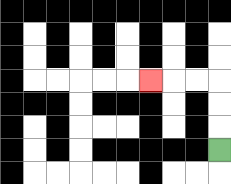{'start': '[9, 6]', 'end': '[6, 3]', 'path_directions': 'U,U,U,L,L,L', 'path_coordinates': '[[9, 6], [9, 5], [9, 4], [9, 3], [8, 3], [7, 3], [6, 3]]'}